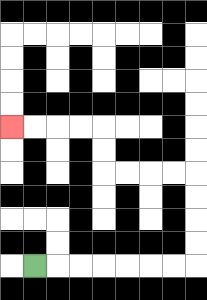{'start': '[1, 11]', 'end': '[0, 5]', 'path_directions': 'R,R,R,R,R,R,R,U,U,U,U,L,L,L,L,U,U,L,L,L,L', 'path_coordinates': '[[1, 11], [2, 11], [3, 11], [4, 11], [5, 11], [6, 11], [7, 11], [8, 11], [8, 10], [8, 9], [8, 8], [8, 7], [7, 7], [6, 7], [5, 7], [4, 7], [4, 6], [4, 5], [3, 5], [2, 5], [1, 5], [0, 5]]'}